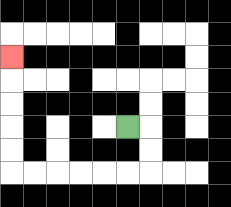{'start': '[5, 5]', 'end': '[0, 2]', 'path_directions': 'R,D,D,L,L,L,L,L,L,U,U,U,U,U', 'path_coordinates': '[[5, 5], [6, 5], [6, 6], [6, 7], [5, 7], [4, 7], [3, 7], [2, 7], [1, 7], [0, 7], [0, 6], [0, 5], [0, 4], [0, 3], [0, 2]]'}